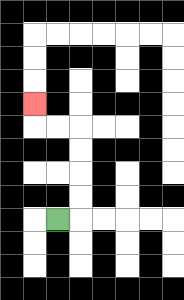{'start': '[2, 9]', 'end': '[1, 4]', 'path_directions': 'R,U,U,U,U,L,L,U', 'path_coordinates': '[[2, 9], [3, 9], [3, 8], [3, 7], [3, 6], [3, 5], [2, 5], [1, 5], [1, 4]]'}